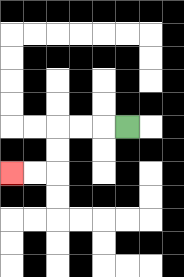{'start': '[5, 5]', 'end': '[0, 7]', 'path_directions': 'L,L,L,D,D,L,L', 'path_coordinates': '[[5, 5], [4, 5], [3, 5], [2, 5], [2, 6], [2, 7], [1, 7], [0, 7]]'}